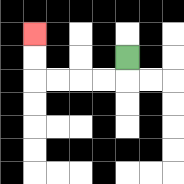{'start': '[5, 2]', 'end': '[1, 1]', 'path_directions': 'D,L,L,L,L,U,U', 'path_coordinates': '[[5, 2], [5, 3], [4, 3], [3, 3], [2, 3], [1, 3], [1, 2], [1, 1]]'}